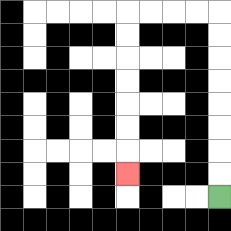{'start': '[9, 8]', 'end': '[5, 7]', 'path_directions': 'U,U,U,U,U,U,U,U,L,L,L,L,D,D,D,D,D,D,D', 'path_coordinates': '[[9, 8], [9, 7], [9, 6], [9, 5], [9, 4], [9, 3], [9, 2], [9, 1], [9, 0], [8, 0], [7, 0], [6, 0], [5, 0], [5, 1], [5, 2], [5, 3], [5, 4], [5, 5], [5, 6], [5, 7]]'}